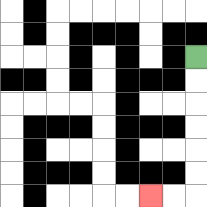{'start': '[8, 2]', 'end': '[6, 8]', 'path_directions': 'D,D,D,D,D,D,L,L', 'path_coordinates': '[[8, 2], [8, 3], [8, 4], [8, 5], [8, 6], [8, 7], [8, 8], [7, 8], [6, 8]]'}